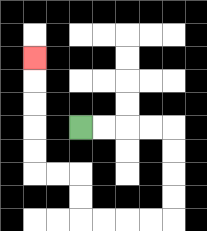{'start': '[3, 5]', 'end': '[1, 2]', 'path_directions': 'R,R,R,R,D,D,D,D,L,L,L,L,U,U,L,L,U,U,U,U,U', 'path_coordinates': '[[3, 5], [4, 5], [5, 5], [6, 5], [7, 5], [7, 6], [7, 7], [7, 8], [7, 9], [6, 9], [5, 9], [4, 9], [3, 9], [3, 8], [3, 7], [2, 7], [1, 7], [1, 6], [1, 5], [1, 4], [1, 3], [1, 2]]'}